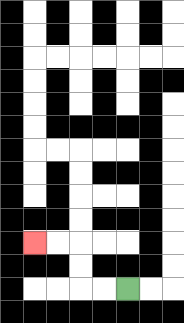{'start': '[5, 12]', 'end': '[1, 10]', 'path_directions': 'L,L,U,U,L,L', 'path_coordinates': '[[5, 12], [4, 12], [3, 12], [3, 11], [3, 10], [2, 10], [1, 10]]'}